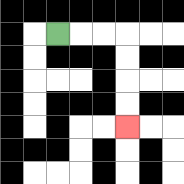{'start': '[2, 1]', 'end': '[5, 5]', 'path_directions': 'R,R,R,D,D,D,D', 'path_coordinates': '[[2, 1], [3, 1], [4, 1], [5, 1], [5, 2], [5, 3], [5, 4], [5, 5]]'}